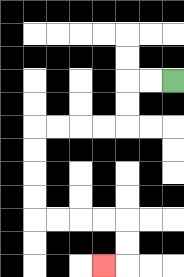{'start': '[7, 3]', 'end': '[4, 11]', 'path_directions': 'L,L,D,D,L,L,L,L,D,D,D,D,R,R,R,R,D,D,L', 'path_coordinates': '[[7, 3], [6, 3], [5, 3], [5, 4], [5, 5], [4, 5], [3, 5], [2, 5], [1, 5], [1, 6], [1, 7], [1, 8], [1, 9], [2, 9], [3, 9], [4, 9], [5, 9], [5, 10], [5, 11], [4, 11]]'}